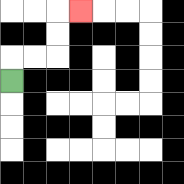{'start': '[0, 3]', 'end': '[3, 0]', 'path_directions': 'U,R,R,U,U,R', 'path_coordinates': '[[0, 3], [0, 2], [1, 2], [2, 2], [2, 1], [2, 0], [3, 0]]'}